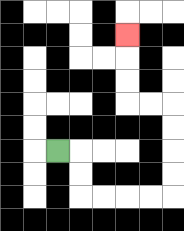{'start': '[2, 6]', 'end': '[5, 1]', 'path_directions': 'R,D,D,R,R,R,R,U,U,U,U,L,L,U,U,U', 'path_coordinates': '[[2, 6], [3, 6], [3, 7], [3, 8], [4, 8], [5, 8], [6, 8], [7, 8], [7, 7], [7, 6], [7, 5], [7, 4], [6, 4], [5, 4], [5, 3], [5, 2], [5, 1]]'}